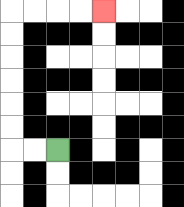{'start': '[2, 6]', 'end': '[4, 0]', 'path_directions': 'L,L,U,U,U,U,U,U,R,R,R,R', 'path_coordinates': '[[2, 6], [1, 6], [0, 6], [0, 5], [0, 4], [0, 3], [0, 2], [0, 1], [0, 0], [1, 0], [2, 0], [3, 0], [4, 0]]'}